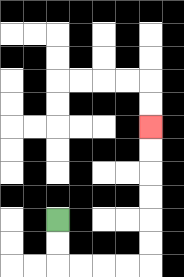{'start': '[2, 9]', 'end': '[6, 5]', 'path_directions': 'D,D,R,R,R,R,U,U,U,U,U,U', 'path_coordinates': '[[2, 9], [2, 10], [2, 11], [3, 11], [4, 11], [5, 11], [6, 11], [6, 10], [6, 9], [6, 8], [6, 7], [6, 6], [6, 5]]'}